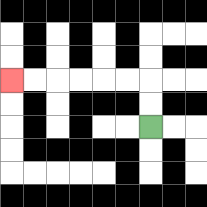{'start': '[6, 5]', 'end': '[0, 3]', 'path_directions': 'U,U,L,L,L,L,L,L', 'path_coordinates': '[[6, 5], [6, 4], [6, 3], [5, 3], [4, 3], [3, 3], [2, 3], [1, 3], [0, 3]]'}